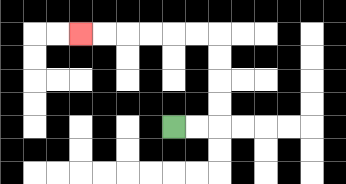{'start': '[7, 5]', 'end': '[3, 1]', 'path_directions': 'R,R,U,U,U,U,L,L,L,L,L,L', 'path_coordinates': '[[7, 5], [8, 5], [9, 5], [9, 4], [9, 3], [9, 2], [9, 1], [8, 1], [7, 1], [6, 1], [5, 1], [4, 1], [3, 1]]'}